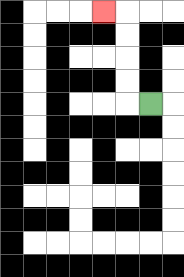{'start': '[6, 4]', 'end': '[4, 0]', 'path_directions': 'L,U,U,U,U,L', 'path_coordinates': '[[6, 4], [5, 4], [5, 3], [5, 2], [5, 1], [5, 0], [4, 0]]'}